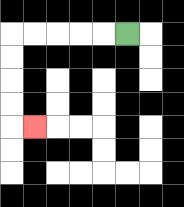{'start': '[5, 1]', 'end': '[1, 5]', 'path_directions': 'L,L,L,L,L,D,D,D,D,R', 'path_coordinates': '[[5, 1], [4, 1], [3, 1], [2, 1], [1, 1], [0, 1], [0, 2], [0, 3], [0, 4], [0, 5], [1, 5]]'}